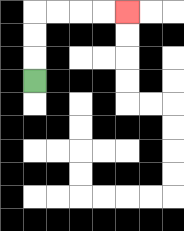{'start': '[1, 3]', 'end': '[5, 0]', 'path_directions': 'U,U,U,R,R,R,R', 'path_coordinates': '[[1, 3], [1, 2], [1, 1], [1, 0], [2, 0], [3, 0], [4, 0], [5, 0]]'}